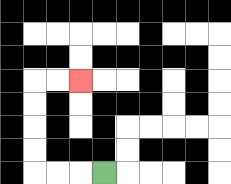{'start': '[4, 7]', 'end': '[3, 3]', 'path_directions': 'L,L,L,U,U,U,U,R,R', 'path_coordinates': '[[4, 7], [3, 7], [2, 7], [1, 7], [1, 6], [1, 5], [1, 4], [1, 3], [2, 3], [3, 3]]'}